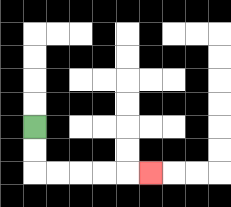{'start': '[1, 5]', 'end': '[6, 7]', 'path_directions': 'D,D,R,R,R,R,R', 'path_coordinates': '[[1, 5], [1, 6], [1, 7], [2, 7], [3, 7], [4, 7], [5, 7], [6, 7]]'}